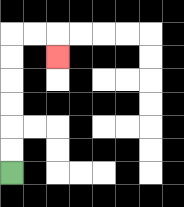{'start': '[0, 7]', 'end': '[2, 2]', 'path_directions': 'U,U,U,U,U,U,R,R,D', 'path_coordinates': '[[0, 7], [0, 6], [0, 5], [0, 4], [0, 3], [0, 2], [0, 1], [1, 1], [2, 1], [2, 2]]'}